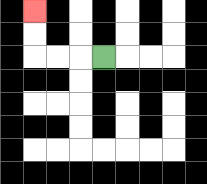{'start': '[4, 2]', 'end': '[1, 0]', 'path_directions': 'L,L,L,U,U', 'path_coordinates': '[[4, 2], [3, 2], [2, 2], [1, 2], [1, 1], [1, 0]]'}